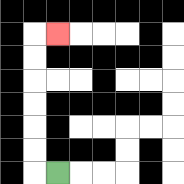{'start': '[2, 7]', 'end': '[2, 1]', 'path_directions': 'L,U,U,U,U,U,U,R', 'path_coordinates': '[[2, 7], [1, 7], [1, 6], [1, 5], [1, 4], [1, 3], [1, 2], [1, 1], [2, 1]]'}